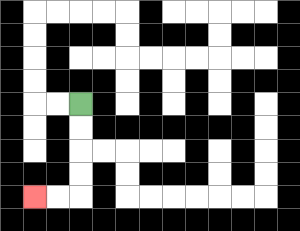{'start': '[3, 4]', 'end': '[1, 8]', 'path_directions': 'D,D,D,D,L,L', 'path_coordinates': '[[3, 4], [3, 5], [3, 6], [3, 7], [3, 8], [2, 8], [1, 8]]'}